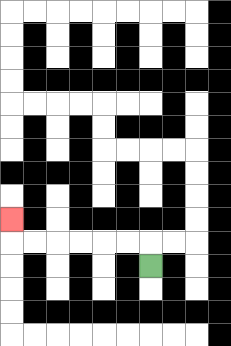{'start': '[6, 11]', 'end': '[0, 9]', 'path_directions': 'U,L,L,L,L,L,L,U', 'path_coordinates': '[[6, 11], [6, 10], [5, 10], [4, 10], [3, 10], [2, 10], [1, 10], [0, 10], [0, 9]]'}